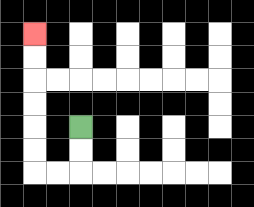{'start': '[3, 5]', 'end': '[1, 1]', 'path_directions': 'D,D,L,L,U,U,U,U,U,U', 'path_coordinates': '[[3, 5], [3, 6], [3, 7], [2, 7], [1, 7], [1, 6], [1, 5], [1, 4], [1, 3], [1, 2], [1, 1]]'}